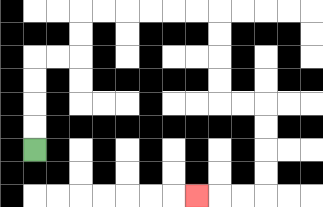{'start': '[1, 6]', 'end': '[8, 8]', 'path_directions': 'U,U,U,U,R,R,U,U,R,R,R,R,R,R,D,D,D,D,R,R,D,D,D,D,L,L,L', 'path_coordinates': '[[1, 6], [1, 5], [1, 4], [1, 3], [1, 2], [2, 2], [3, 2], [3, 1], [3, 0], [4, 0], [5, 0], [6, 0], [7, 0], [8, 0], [9, 0], [9, 1], [9, 2], [9, 3], [9, 4], [10, 4], [11, 4], [11, 5], [11, 6], [11, 7], [11, 8], [10, 8], [9, 8], [8, 8]]'}